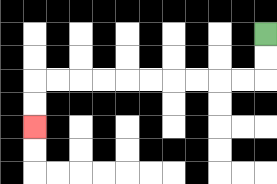{'start': '[11, 1]', 'end': '[1, 5]', 'path_directions': 'D,D,L,L,L,L,L,L,L,L,L,L,D,D', 'path_coordinates': '[[11, 1], [11, 2], [11, 3], [10, 3], [9, 3], [8, 3], [7, 3], [6, 3], [5, 3], [4, 3], [3, 3], [2, 3], [1, 3], [1, 4], [1, 5]]'}